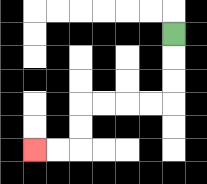{'start': '[7, 1]', 'end': '[1, 6]', 'path_directions': 'D,D,D,L,L,L,L,D,D,L,L', 'path_coordinates': '[[7, 1], [7, 2], [7, 3], [7, 4], [6, 4], [5, 4], [4, 4], [3, 4], [3, 5], [3, 6], [2, 6], [1, 6]]'}